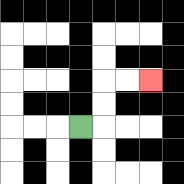{'start': '[3, 5]', 'end': '[6, 3]', 'path_directions': 'R,U,U,R,R', 'path_coordinates': '[[3, 5], [4, 5], [4, 4], [4, 3], [5, 3], [6, 3]]'}